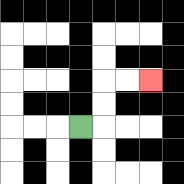{'start': '[3, 5]', 'end': '[6, 3]', 'path_directions': 'R,U,U,R,R', 'path_coordinates': '[[3, 5], [4, 5], [4, 4], [4, 3], [5, 3], [6, 3]]'}